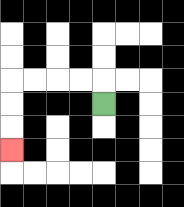{'start': '[4, 4]', 'end': '[0, 6]', 'path_directions': 'U,L,L,L,L,D,D,D', 'path_coordinates': '[[4, 4], [4, 3], [3, 3], [2, 3], [1, 3], [0, 3], [0, 4], [0, 5], [0, 6]]'}